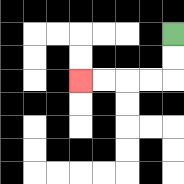{'start': '[7, 1]', 'end': '[3, 3]', 'path_directions': 'D,D,L,L,L,L', 'path_coordinates': '[[7, 1], [7, 2], [7, 3], [6, 3], [5, 3], [4, 3], [3, 3]]'}